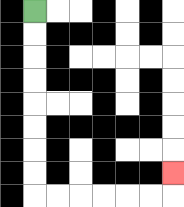{'start': '[1, 0]', 'end': '[7, 7]', 'path_directions': 'D,D,D,D,D,D,D,D,R,R,R,R,R,R,U', 'path_coordinates': '[[1, 0], [1, 1], [1, 2], [1, 3], [1, 4], [1, 5], [1, 6], [1, 7], [1, 8], [2, 8], [3, 8], [4, 8], [5, 8], [6, 8], [7, 8], [7, 7]]'}